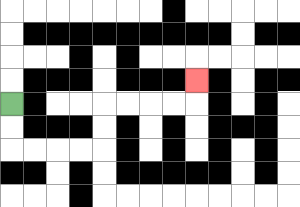{'start': '[0, 4]', 'end': '[8, 3]', 'path_directions': 'D,D,R,R,R,R,U,U,R,R,R,R,U', 'path_coordinates': '[[0, 4], [0, 5], [0, 6], [1, 6], [2, 6], [3, 6], [4, 6], [4, 5], [4, 4], [5, 4], [6, 4], [7, 4], [8, 4], [8, 3]]'}